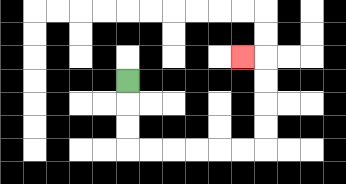{'start': '[5, 3]', 'end': '[10, 2]', 'path_directions': 'D,D,D,R,R,R,R,R,R,U,U,U,U,L', 'path_coordinates': '[[5, 3], [5, 4], [5, 5], [5, 6], [6, 6], [7, 6], [8, 6], [9, 6], [10, 6], [11, 6], [11, 5], [11, 4], [11, 3], [11, 2], [10, 2]]'}